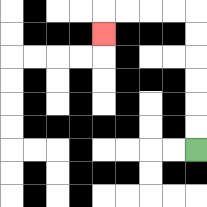{'start': '[8, 6]', 'end': '[4, 1]', 'path_directions': 'U,U,U,U,U,U,L,L,L,L,D', 'path_coordinates': '[[8, 6], [8, 5], [8, 4], [8, 3], [8, 2], [8, 1], [8, 0], [7, 0], [6, 0], [5, 0], [4, 0], [4, 1]]'}